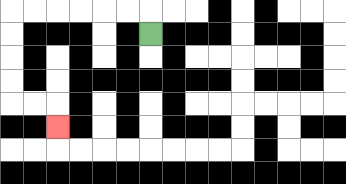{'start': '[6, 1]', 'end': '[2, 5]', 'path_directions': 'U,L,L,L,L,L,L,D,D,D,D,R,R,D', 'path_coordinates': '[[6, 1], [6, 0], [5, 0], [4, 0], [3, 0], [2, 0], [1, 0], [0, 0], [0, 1], [0, 2], [0, 3], [0, 4], [1, 4], [2, 4], [2, 5]]'}